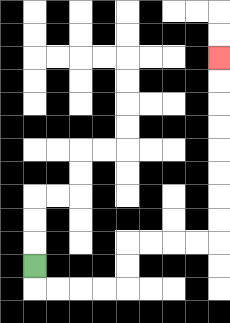{'start': '[1, 11]', 'end': '[9, 2]', 'path_directions': 'D,R,R,R,R,U,U,R,R,R,R,U,U,U,U,U,U,U,U', 'path_coordinates': '[[1, 11], [1, 12], [2, 12], [3, 12], [4, 12], [5, 12], [5, 11], [5, 10], [6, 10], [7, 10], [8, 10], [9, 10], [9, 9], [9, 8], [9, 7], [9, 6], [9, 5], [9, 4], [9, 3], [9, 2]]'}